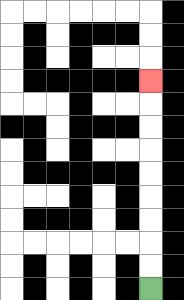{'start': '[6, 12]', 'end': '[6, 3]', 'path_directions': 'U,U,U,U,U,U,U,U,U', 'path_coordinates': '[[6, 12], [6, 11], [6, 10], [6, 9], [6, 8], [6, 7], [6, 6], [6, 5], [6, 4], [6, 3]]'}